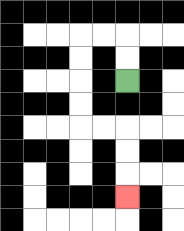{'start': '[5, 3]', 'end': '[5, 8]', 'path_directions': 'U,U,L,L,D,D,D,D,R,R,D,D,D', 'path_coordinates': '[[5, 3], [5, 2], [5, 1], [4, 1], [3, 1], [3, 2], [3, 3], [3, 4], [3, 5], [4, 5], [5, 5], [5, 6], [5, 7], [5, 8]]'}